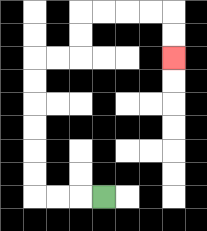{'start': '[4, 8]', 'end': '[7, 2]', 'path_directions': 'L,L,L,U,U,U,U,U,U,R,R,U,U,R,R,R,R,D,D', 'path_coordinates': '[[4, 8], [3, 8], [2, 8], [1, 8], [1, 7], [1, 6], [1, 5], [1, 4], [1, 3], [1, 2], [2, 2], [3, 2], [3, 1], [3, 0], [4, 0], [5, 0], [6, 0], [7, 0], [7, 1], [7, 2]]'}